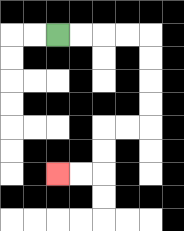{'start': '[2, 1]', 'end': '[2, 7]', 'path_directions': 'R,R,R,R,D,D,D,D,L,L,D,D,L,L', 'path_coordinates': '[[2, 1], [3, 1], [4, 1], [5, 1], [6, 1], [6, 2], [6, 3], [6, 4], [6, 5], [5, 5], [4, 5], [4, 6], [4, 7], [3, 7], [2, 7]]'}